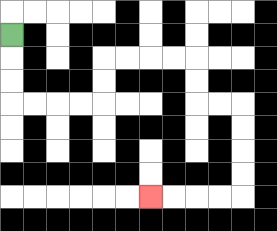{'start': '[0, 1]', 'end': '[6, 8]', 'path_directions': 'D,D,D,R,R,R,R,U,U,R,R,R,R,D,D,R,R,D,D,D,D,L,L,L,L', 'path_coordinates': '[[0, 1], [0, 2], [0, 3], [0, 4], [1, 4], [2, 4], [3, 4], [4, 4], [4, 3], [4, 2], [5, 2], [6, 2], [7, 2], [8, 2], [8, 3], [8, 4], [9, 4], [10, 4], [10, 5], [10, 6], [10, 7], [10, 8], [9, 8], [8, 8], [7, 8], [6, 8]]'}